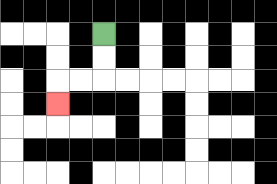{'start': '[4, 1]', 'end': '[2, 4]', 'path_directions': 'D,D,L,L,D', 'path_coordinates': '[[4, 1], [4, 2], [4, 3], [3, 3], [2, 3], [2, 4]]'}